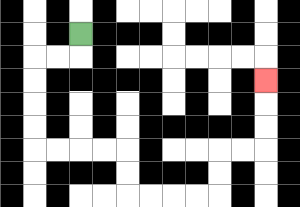{'start': '[3, 1]', 'end': '[11, 3]', 'path_directions': 'D,L,L,D,D,D,D,R,R,R,R,D,D,R,R,R,R,U,U,R,R,U,U,U', 'path_coordinates': '[[3, 1], [3, 2], [2, 2], [1, 2], [1, 3], [1, 4], [1, 5], [1, 6], [2, 6], [3, 6], [4, 6], [5, 6], [5, 7], [5, 8], [6, 8], [7, 8], [8, 8], [9, 8], [9, 7], [9, 6], [10, 6], [11, 6], [11, 5], [11, 4], [11, 3]]'}